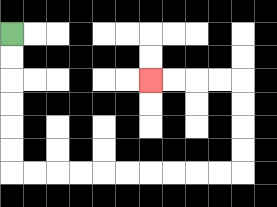{'start': '[0, 1]', 'end': '[6, 3]', 'path_directions': 'D,D,D,D,D,D,R,R,R,R,R,R,R,R,R,R,U,U,U,U,L,L,L,L', 'path_coordinates': '[[0, 1], [0, 2], [0, 3], [0, 4], [0, 5], [0, 6], [0, 7], [1, 7], [2, 7], [3, 7], [4, 7], [5, 7], [6, 7], [7, 7], [8, 7], [9, 7], [10, 7], [10, 6], [10, 5], [10, 4], [10, 3], [9, 3], [8, 3], [7, 3], [6, 3]]'}